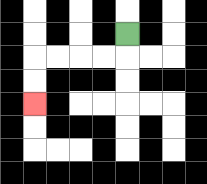{'start': '[5, 1]', 'end': '[1, 4]', 'path_directions': 'D,L,L,L,L,D,D', 'path_coordinates': '[[5, 1], [5, 2], [4, 2], [3, 2], [2, 2], [1, 2], [1, 3], [1, 4]]'}